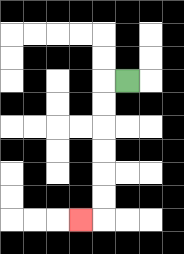{'start': '[5, 3]', 'end': '[3, 9]', 'path_directions': 'L,D,D,D,D,D,D,L', 'path_coordinates': '[[5, 3], [4, 3], [4, 4], [4, 5], [4, 6], [4, 7], [4, 8], [4, 9], [3, 9]]'}